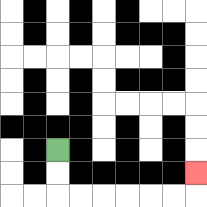{'start': '[2, 6]', 'end': '[8, 7]', 'path_directions': 'D,D,R,R,R,R,R,R,U', 'path_coordinates': '[[2, 6], [2, 7], [2, 8], [3, 8], [4, 8], [5, 8], [6, 8], [7, 8], [8, 8], [8, 7]]'}